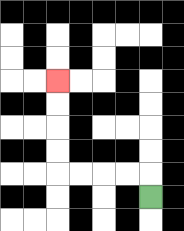{'start': '[6, 8]', 'end': '[2, 3]', 'path_directions': 'U,L,L,L,L,U,U,U,U', 'path_coordinates': '[[6, 8], [6, 7], [5, 7], [4, 7], [3, 7], [2, 7], [2, 6], [2, 5], [2, 4], [2, 3]]'}